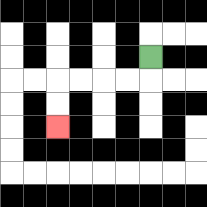{'start': '[6, 2]', 'end': '[2, 5]', 'path_directions': 'D,L,L,L,L,D,D', 'path_coordinates': '[[6, 2], [6, 3], [5, 3], [4, 3], [3, 3], [2, 3], [2, 4], [2, 5]]'}